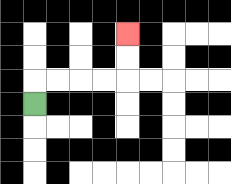{'start': '[1, 4]', 'end': '[5, 1]', 'path_directions': 'U,R,R,R,R,U,U', 'path_coordinates': '[[1, 4], [1, 3], [2, 3], [3, 3], [4, 3], [5, 3], [5, 2], [5, 1]]'}